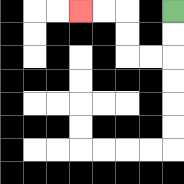{'start': '[7, 0]', 'end': '[3, 0]', 'path_directions': 'D,D,L,L,U,U,L,L', 'path_coordinates': '[[7, 0], [7, 1], [7, 2], [6, 2], [5, 2], [5, 1], [5, 0], [4, 0], [3, 0]]'}